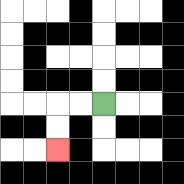{'start': '[4, 4]', 'end': '[2, 6]', 'path_directions': 'L,L,D,D', 'path_coordinates': '[[4, 4], [3, 4], [2, 4], [2, 5], [2, 6]]'}